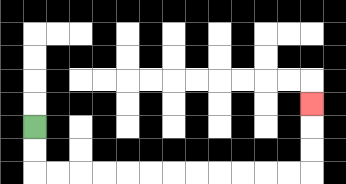{'start': '[1, 5]', 'end': '[13, 4]', 'path_directions': 'D,D,R,R,R,R,R,R,R,R,R,R,R,R,U,U,U', 'path_coordinates': '[[1, 5], [1, 6], [1, 7], [2, 7], [3, 7], [4, 7], [5, 7], [6, 7], [7, 7], [8, 7], [9, 7], [10, 7], [11, 7], [12, 7], [13, 7], [13, 6], [13, 5], [13, 4]]'}